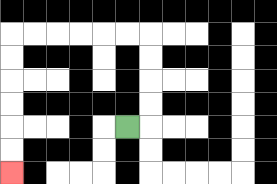{'start': '[5, 5]', 'end': '[0, 7]', 'path_directions': 'R,U,U,U,U,L,L,L,L,L,L,D,D,D,D,D,D', 'path_coordinates': '[[5, 5], [6, 5], [6, 4], [6, 3], [6, 2], [6, 1], [5, 1], [4, 1], [3, 1], [2, 1], [1, 1], [0, 1], [0, 2], [0, 3], [0, 4], [0, 5], [0, 6], [0, 7]]'}